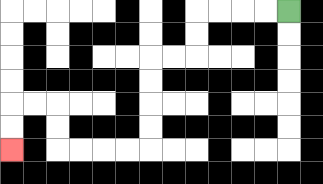{'start': '[12, 0]', 'end': '[0, 6]', 'path_directions': 'L,L,L,L,D,D,L,L,D,D,D,D,L,L,L,L,U,U,L,L,D,D', 'path_coordinates': '[[12, 0], [11, 0], [10, 0], [9, 0], [8, 0], [8, 1], [8, 2], [7, 2], [6, 2], [6, 3], [6, 4], [6, 5], [6, 6], [5, 6], [4, 6], [3, 6], [2, 6], [2, 5], [2, 4], [1, 4], [0, 4], [0, 5], [0, 6]]'}